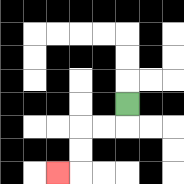{'start': '[5, 4]', 'end': '[2, 7]', 'path_directions': 'D,L,L,D,D,L', 'path_coordinates': '[[5, 4], [5, 5], [4, 5], [3, 5], [3, 6], [3, 7], [2, 7]]'}